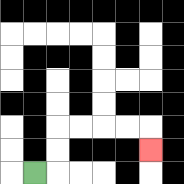{'start': '[1, 7]', 'end': '[6, 6]', 'path_directions': 'R,U,U,R,R,R,R,D', 'path_coordinates': '[[1, 7], [2, 7], [2, 6], [2, 5], [3, 5], [4, 5], [5, 5], [6, 5], [6, 6]]'}